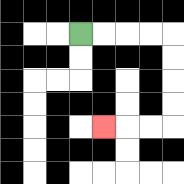{'start': '[3, 1]', 'end': '[4, 5]', 'path_directions': 'R,R,R,R,D,D,D,D,L,L,L', 'path_coordinates': '[[3, 1], [4, 1], [5, 1], [6, 1], [7, 1], [7, 2], [7, 3], [7, 4], [7, 5], [6, 5], [5, 5], [4, 5]]'}